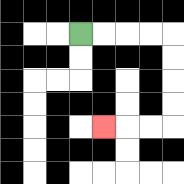{'start': '[3, 1]', 'end': '[4, 5]', 'path_directions': 'R,R,R,R,D,D,D,D,L,L,L', 'path_coordinates': '[[3, 1], [4, 1], [5, 1], [6, 1], [7, 1], [7, 2], [7, 3], [7, 4], [7, 5], [6, 5], [5, 5], [4, 5]]'}